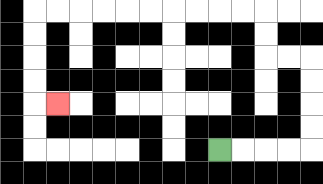{'start': '[9, 6]', 'end': '[2, 4]', 'path_directions': 'R,R,R,R,U,U,U,U,L,L,U,U,L,L,L,L,L,L,L,L,L,L,D,D,D,D,R', 'path_coordinates': '[[9, 6], [10, 6], [11, 6], [12, 6], [13, 6], [13, 5], [13, 4], [13, 3], [13, 2], [12, 2], [11, 2], [11, 1], [11, 0], [10, 0], [9, 0], [8, 0], [7, 0], [6, 0], [5, 0], [4, 0], [3, 0], [2, 0], [1, 0], [1, 1], [1, 2], [1, 3], [1, 4], [2, 4]]'}